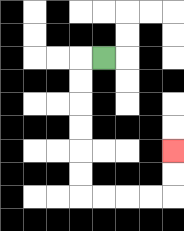{'start': '[4, 2]', 'end': '[7, 6]', 'path_directions': 'L,D,D,D,D,D,D,R,R,R,R,U,U', 'path_coordinates': '[[4, 2], [3, 2], [3, 3], [3, 4], [3, 5], [3, 6], [3, 7], [3, 8], [4, 8], [5, 8], [6, 8], [7, 8], [7, 7], [7, 6]]'}